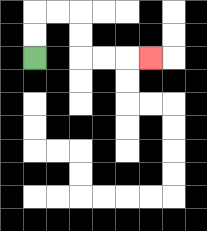{'start': '[1, 2]', 'end': '[6, 2]', 'path_directions': 'U,U,R,R,D,D,R,R,R', 'path_coordinates': '[[1, 2], [1, 1], [1, 0], [2, 0], [3, 0], [3, 1], [3, 2], [4, 2], [5, 2], [6, 2]]'}